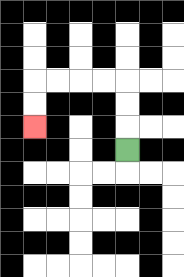{'start': '[5, 6]', 'end': '[1, 5]', 'path_directions': 'U,U,U,L,L,L,L,D,D', 'path_coordinates': '[[5, 6], [5, 5], [5, 4], [5, 3], [4, 3], [3, 3], [2, 3], [1, 3], [1, 4], [1, 5]]'}